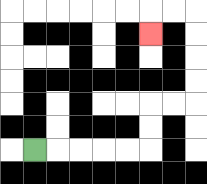{'start': '[1, 6]', 'end': '[6, 1]', 'path_directions': 'R,R,R,R,R,U,U,R,R,U,U,U,U,L,L,D', 'path_coordinates': '[[1, 6], [2, 6], [3, 6], [4, 6], [5, 6], [6, 6], [6, 5], [6, 4], [7, 4], [8, 4], [8, 3], [8, 2], [8, 1], [8, 0], [7, 0], [6, 0], [6, 1]]'}